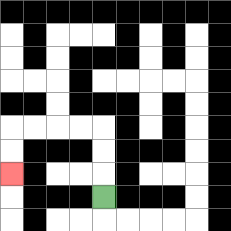{'start': '[4, 8]', 'end': '[0, 7]', 'path_directions': 'U,U,U,L,L,L,L,D,D', 'path_coordinates': '[[4, 8], [4, 7], [4, 6], [4, 5], [3, 5], [2, 5], [1, 5], [0, 5], [0, 6], [0, 7]]'}